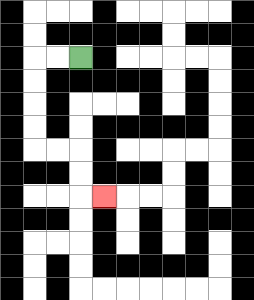{'start': '[3, 2]', 'end': '[4, 8]', 'path_directions': 'L,L,D,D,D,D,R,R,D,D,R', 'path_coordinates': '[[3, 2], [2, 2], [1, 2], [1, 3], [1, 4], [1, 5], [1, 6], [2, 6], [3, 6], [3, 7], [3, 8], [4, 8]]'}